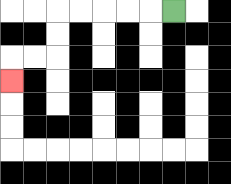{'start': '[7, 0]', 'end': '[0, 3]', 'path_directions': 'L,L,L,L,L,D,D,L,L,D', 'path_coordinates': '[[7, 0], [6, 0], [5, 0], [4, 0], [3, 0], [2, 0], [2, 1], [2, 2], [1, 2], [0, 2], [0, 3]]'}